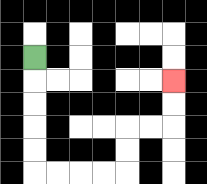{'start': '[1, 2]', 'end': '[7, 3]', 'path_directions': 'D,D,D,D,D,R,R,R,R,U,U,R,R,U,U', 'path_coordinates': '[[1, 2], [1, 3], [1, 4], [1, 5], [1, 6], [1, 7], [2, 7], [3, 7], [4, 7], [5, 7], [5, 6], [5, 5], [6, 5], [7, 5], [7, 4], [7, 3]]'}